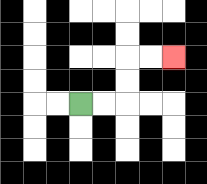{'start': '[3, 4]', 'end': '[7, 2]', 'path_directions': 'R,R,U,U,R,R', 'path_coordinates': '[[3, 4], [4, 4], [5, 4], [5, 3], [5, 2], [6, 2], [7, 2]]'}